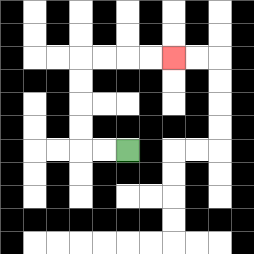{'start': '[5, 6]', 'end': '[7, 2]', 'path_directions': 'L,L,U,U,U,U,R,R,R,R', 'path_coordinates': '[[5, 6], [4, 6], [3, 6], [3, 5], [3, 4], [3, 3], [3, 2], [4, 2], [5, 2], [6, 2], [7, 2]]'}